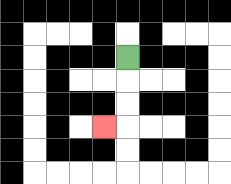{'start': '[5, 2]', 'end': '[4, 5]', 'path_directions': 'D,D,D,L', 'path_coordinates': '[[5, 2], [5, 3], [5, 4], [5, 5], [4, 5]]'}